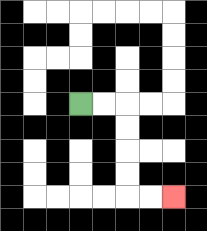{'start': '[3, 4]', 'end': '[7, 8]', 'path_directions': 'R,R,D,D,D,D,R,R', 'path_coordinates': '[[3, 4], [4, 4], [5, 4], [5, 5], [5, 6], [5, 7], [5, 8], [6, 8], [7, 8]]'}